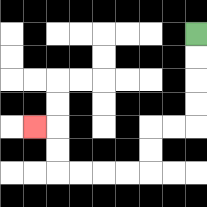{'start': '[8, 1]', 'end': '[1, 5]', 'path_directions': 'D,D,D,D,L,L,D,D,L,L,L,L,U,U,L', 'path_coordinates': '[[8, 1], [8, 2], [8, 3], [8, 4], [8, 5], [7, 5], [6, 5], [6, 6], [6, 7], [5, 7], [4, 7], [3, 7], [2, 7], [2, 6], [2, 5], [1, 5]]'}